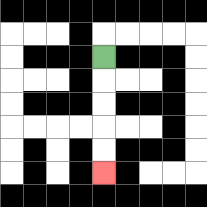{'start': '[4, 2]', 'end': '[4, 7]', 'path_directions': 'D,D,D,D,D', 'path_coordinates': '[[4, 2], [4, 3], [4, 4], [4, 5], [4, 6], [4, 7]]'}